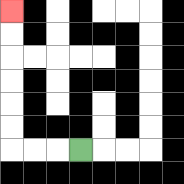{'start': '[3, 6]', 'end': '[0, 0]', 'path_directions': 'L,L,L,U,U,U,U,U,U', 'path_coordinates': '[[3, 6], [2, 6], [1, 6], [0, 6], [0, 5], [0, 4], [0, 3], [0, 2], [0, 1], [0, 0]]'}